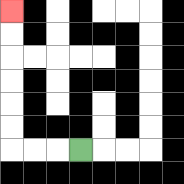{'start': '[3, 6]', 'end': '[0, 0]', 'path_directions': 'L,L,L,U,U,U,U,U,U', 'path_coordinates': '[[3, 6], [2, 6], [1, 6], [0, 6], [0, 5], [0, 4], [0, 3], [0, 2], [0, 1], [0, 0]]'}